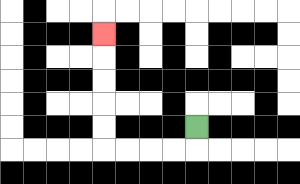{'start': '[8, 5]', 'end': '[4, 1]', 'path_directions': 'D,L,L,L,L,U,U,U,U,U', 'path_coordinates': '[[8, 5], [8, 6], [7, 6], [6, 6], [5, 6], [4, 6], [4, 5], [4, 4], [4, 3], [4, 2], [4, 1]]'}